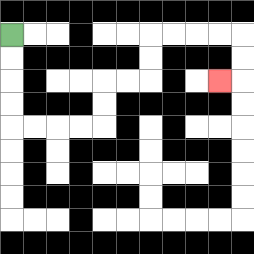{'start': '[0, 1]', 'end': '[9, 3]', 'path_directions': 'D,D,D,D,R,R,R,R,U,U,R,R,U,U,R,R,R,R,D,D,L', 'path_coordinates': '[[0, 1], [0, 2], [0, 3], [0, 4], [0, 5], [1, 5], [2, 5], [3, 5], [4, 5], [4, 4], [4, 3], [5, 3], [6, 3], [6, 2], [6, 1], [7, 1], [8, 1], [9, 1], [10, 1], [10, 2], [10, 3], [9, 3]]'}